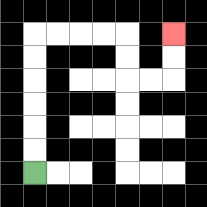{'start': '[1, 7]', 'end': '[7, 1]', 'path_directions': 'U,U,U,U,U,U,R,R,R,R,D,D,R,R,U,U', 'path_coordinates': '[[1, 7], [1, 6], [1, 5], [1, 4], [1, 3], [1, 2], [1, 1], [2, 1], [3, 1], [4, 1], [5, 1], [5, 2], [5, 3], [6, 3], [7, 3], [7, 2], [7, 1]]'}